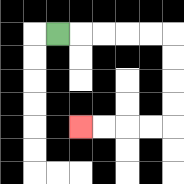{'start': '[2, 1]', 'end': '[3, 5]', 'path_directions': 'R,R,R,R,R,D,D,D,D,L,L,L,L', 'path_coordinates': '[[2, 1], [3, 1], [4, 1], [5, 1], [6, 1], [7, 1], [7, 2], [7, 3], [7, 4], [7, 5], [6, 5], [5, 5], [4, 5], [3, 5]]'}